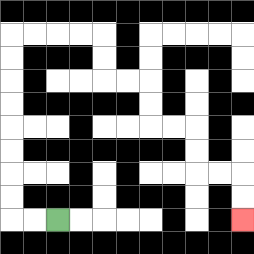{'start': '[2, 9]', 'end': '[10, 9]', 'path_directions': 'L,L,U,U,U,U,U,U,U,U,R,R,R,R,D,D,R,R,D,D,R,R,D,D,R,R,D,D', 'path_coordinates': '[[2, 9], [1, 9], [0, 9], [0, 8], [0, 7], [0, 6], [0, 5], [0, 4], [0, 3], [0, 2], [0, 1], [1, 1], [2, 1], [3, 1], [4, 1], [4, 2], [4, 3], [5, 3], [6, 3], [6, 4], [6, 5], [7, 5], [8, 5], [8, 6], [8, 7], [9, 7], [10, 7], [10, 8], [10, 9]]'}